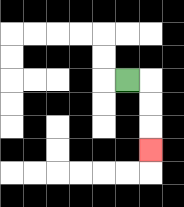{'start': '[5, 3]', 'end': '[6, 6]', 'path_directions': 'R,D,D,D', 'path_coordinates': '[[5, 3], [6, 3], [6, 4], [6, 5], [6, 6]]'}